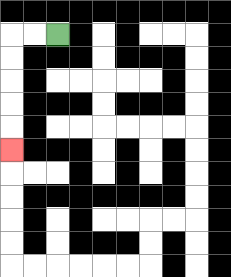{'start': '[2, 1]', 'end': '[0, 6]', 'path_directions': 'L,L,D,D,D,D,D', 'path_coordinates': '[[2, 1], [1, 1], [0, 1], [0, 2], [0, 3], [0, 4], [0, 5], [0, 6]]'}